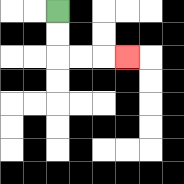{'start': '[2, 0]', 'end': '[5, 2]', 'path_directions': 'D,D,R,R,R', 'path_coordinates': '[[2, 0], [2, 1], [2, 2], [3, 2], [4, 2], [5, 2]]'}